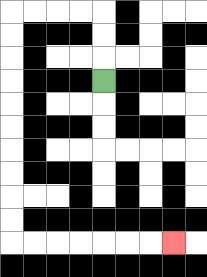{'start': '[4, 3]', 'end': '[7, 10]', 'path_directions': 'U,U,U,L,L,L,L,D,D,D,D,D,D,D,D,D,D,R,R,R,R,R,R,R', 'path_coordinates': '[[4, 3], [4, 2], [4, 1], [4, 0], [3, 0], [2, 0], [1, 0], [0, 0], [0, 1], [0, 2], [0, 3], [0, 4], [0, 5], [0, 6], [0, 7], [0, 8], [0, 9], [0, 10], [1, 10], [2, 10], [3, 10], [4, 10], [5, 10], [6, 10], [7, 10]]'}